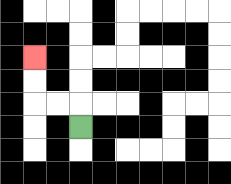{'start': '[3, 5]', 'end': '[1, 2]', 'path_directions': 'U,L,L,U,U', 'path_coordinates': '[[3, 5], [3, 4], [2, 4], [1, 4], [1, 3], [1, 2]]'}